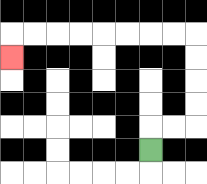{'start': '[6, 6]', 'end': '[0, 2]', 'path_directions': 'U,R,R,U,U,U,U,L,L,L,L,L,L,L,L,D', 'path_coordinates': '[[6, 6], [6, 5], [7, 5], [8, 5], [8, 4], [8, 3], [8, 2], [8, 1], [7, 1], [6, 1], [5, 1], [4, 1], [3, 1], [2, 1], [1, 1], [0, 1], [0, 2]]'}